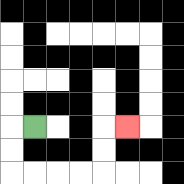{'start': '[1, 5]', 'end': '[5, 5]', 'path_directions': 'L,D,D,R,R,R,R,U,U,R', 'path_coordinates': '[[1, 5], [0, 5], [0, 6], [0, 7], [1, 7], [2, 7], [3, 7], [4, 7], [4, 6], [4, 5], [5, 5]]'}